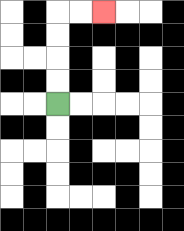{'start': '[2, 4]', 'end': '[4, 0]', 'path_directions': 'U,U,U,U,R,R', 'path_coordinates': '[[2, 4], [2, 3], [2, 2], [2, 1], [2, 0], [3, 0], [4, 0]]'}